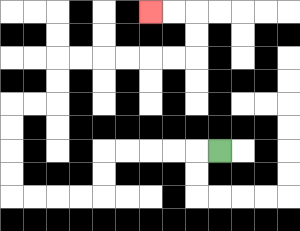{'start': '[9, 6]', 'end': '[6, 0]', 'path_directions': 'L,L,L,L,L,D,D,L,L,L,L,U,U,U,U,R,R,U,U,R,R,R,R,R,R,U,U,L,L', 'path_coordinates': '[[9, 6], [8, 6], [7, 6], [6, 6], [5, 6], [4, 6], [4, 7], [4, 8], [3, 8], [2, 8], [1, 8], [0, 8], [0, 7], [0, 6], [0, 5], [0, 4], [1, 4], [2, 4], [2, 3], [2, 2], [3, 2], [4, 2], [5, 2], [6, 2], [7, 2], [8, 2], [8, 1], [8, 0], [7, 0], [6, 0]]'}